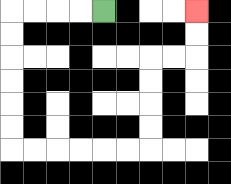{'start': '[4, 0]', 'end': '[8, 0]', 'path_directions': 'L,L,L,L,D,D,D,D,D,D,R,R,R,R,R,R,U,U,U,U,R,R,U,U', 'path_coordinates': '[[4, 0], [3, 0], [2, 0], [1, 0], [0, 0], [0, 1], [0, 2], [0, 3], [0, 4], [0, 5], [0, 6], [1, 6], [2, 6], [3, 6], [4, 6], [5, 6], [6, 6], [6, 5], [6, 4], [6, 3], [6, 2], [7, 2], [8, 2], [8, 1], [8, 0]]'}